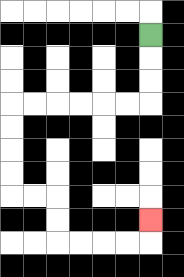{'start': '[6, 1]', 'end': '[6, 9]', 'path_directions': 'D,D,D,L,L,L,L,L,L,D,D,D,D,R,R,D,D,R,R,R,R,U', 'path_coordinates': '[[6, 1], [6, 2], [6, 3], [6, 4], [5, 4], [4, 4], [3, 4], [2, 4], [1, 4], [0, 4], [0, 5], [0, 6], [0, 7], [0, 8], [1, 8], [2, 8], [2, 9], [2, 10], [3, 10], [4, 10], [5, 10], [6, 10], [6, 9]]'}